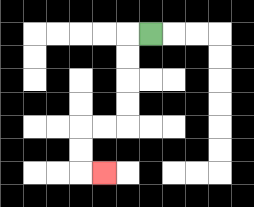{'start': '[6, 1]', 'end': '[4, 7]', 'path_directions': 'L,D,D,D,D,L,L,D,D,R', 'path_coordinates': '[[6, 1], [5, 1], [5, 2], [5, 3], [5, 4], [5, 5], [4, 5], [3, 5], [3, 6], [3, 7], [4, 7]]'}